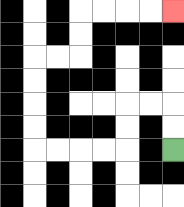{'start': '[7, 6]', 'end': '[7, 0]', 'path_directions': 'U,U,L,L,D,D,L,L,L,L,U,U,U,U,R,R,U,U,R,R,R,R', 'path_coordinates': '[[7, 6], [7, 5], [7, 4], [6, 4], [5, 4], [5, 5], [5, 6], [4, 6], [3, 6], [2, 6], [1, 6], [1, 5], [1, 4], [1, 3], [1, 2], [2, 2], [3, 2], [3, 1], [3, 0], [4, 0], [5, 0], [6, 0], [7, 0]]'}